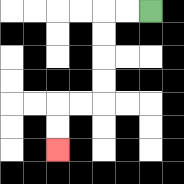{'start': '[6, 0]', 'end': '[2, 6]', 'path_directions': 'L,L,D,D,D,D,L,L,D,D', 'path_coordinates': '[[6, 0], [5, 0], [4, 0], [4, 1], [4, 2], [4, 3], [4, 4], [3, 4], [2, 4], [2, 5], [2, 6]]'}